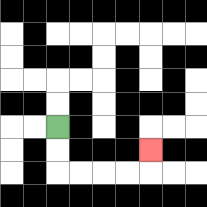{'start': '[2, 5]', 'end': '[6, 6]', 'path_directions': 'D,D,R,R,R,R,U', 'path_coordinates': '[[2, 5], [2, 6], [2, 7], [3, 7], [4, 7], [5, 7], [6, 7], [6, 6]]'}